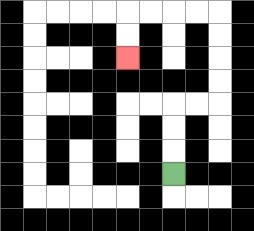{'start': '[7, 7]', 'end': '[5, 2]', 'path_directions': 'U,U,U,R,R,U,U,U,U,L,L,L,L,D,D', 'path_coordinates': '[[7, 7], [7, 6], [7, 5], [7, 4], [8, 4], [9, 4], [9, 3], [9, 2], [9, 1], [9, 0], [8, 0], [7, 0], [6, 0], [5, 0], [5, 1], [5, 2]]'}